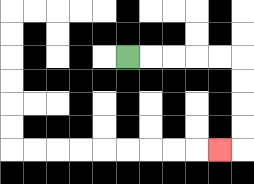{'start': '[5, 2]', 'end': '[9, 6]', 'path_directions': 'R,R,R,R,R,D,D,D,D,L', 'path_coordinates': '[[5, 2], [6, 2], [7, 2], [8, 2], [9, 2], [10, 2], [10, 3], [10, 4], [10, 5], [10, 6], [9, 6]]'}